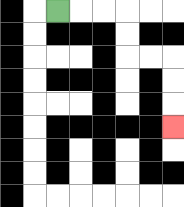{'start': '[2, 0]', 'end': '[7, 5]', 'path_directions': 'R,R,R,D,D,R,R,D,D,D', 'path_coordinates': '[[2, 0], [3, 0], [4, 0], [5, 0], [5, 1], [5, 2], [6, 2], [7, 2], [7, 3], [7, 4], [7, 5]]'}